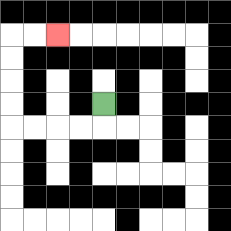{'start': '[4, 4]', 'end': '[2, 1]', 'path_directions': 'D,L,L,L,L,U,U,U,U,R,R', 'path_coordinates': '[[4, 4], [4, 5], [3, 5], [2, 5], [1, 5], [0, 5], [0, 4], [0, 3], [0, 2], [0, 1], [1, 1], [2, 1]]'}